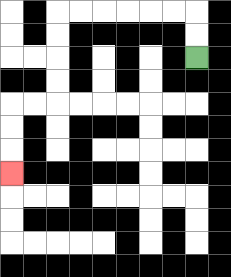{'start': '[8, 2]', 'end': '[0, 7]', 'path_directions': 'U,U,L,L,L,L,L,L,D,D,D,D,L,L,D,D,D', 'path_coordinates': '[[8, 2], [8, 1], [8, 0], [7, 0], [6, 0], [5, 0], [4, 0], [3, 0], [2, 0], [2, 1], [2, 2], [2, 3], [2, 4], [1, 4], [0, 4], [0, 5], [0, 6], [0, 7]]'}